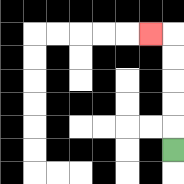{'start': '[7, 6]', 'end': '[6, 1]', 'path_directions': 'U,U,U,U,U,L', 'path_coordinates': '[[7, 6], [7, 5], [7, 4], [7, 3], [7, 2], [7, 1], [6, 1]]'}